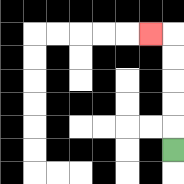{'start': '[7, 6]', 'end': '[6, 1]', 'path_directions': 'U,U,U,U,U,L', 'path_coordinates': '[[7, 6], [7, 5], [7, 4], [7, 3], [7, 2], [7, 1], [6, 1]]'}